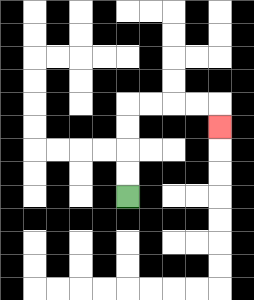{'start': '[5, 8]', 'end': '[9, 5]', 'path_directions': 'U,U,U,U,R,R,R,R,D', 'path_coordinates': '[[5, 8], [5, 7], [5, 6], [5, 5], [5, 4], [6, 4], [7, 4], [8, 4], [9, 4], [9, 5]]'}